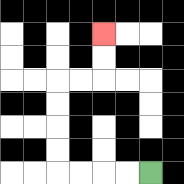{'start': '[6, 7]', 'end': '[4, 1]', 'path_directions': 'L,L,L,L,U,U,U,U,R,R,U,U', 'path_coordinates': '[[6, 7], [5, 7], [4, 7], [3, 7], [2, 7], [2, 6], [2, 5], [2, 4], [2, 3], [3, 3], [4, 3], [4, 2], [4, 1]]'}